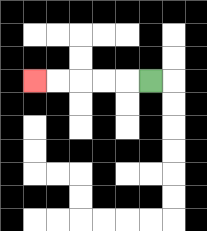{'start': '[6, 3]', 'end': '[1, 3]', 'path_directions': 'L,L,L,L,L', 'path_coordinates': '[[6, 3], [5, 3], [4, 3], [3, 3], [2, 3], [1, 3]]'}